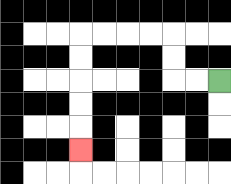{'start': '[9, 3]', 'end': '[3, 6]', 'path_directions': 'L,L,U,U,L,L,L,L,D,D,D,D,D', 'path_coordinates': '[[9, 3], [8, 3], [7, 3], [7, 2], [7, 1], [6, 1], [5, 1], [4, 1], [3, 1], [3, 2], [3, 3], [3, 4], [3, 5], [3, 6]]'}